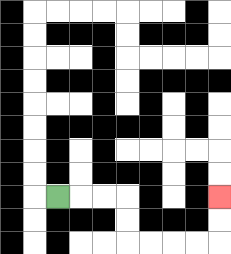{'start': '[2, 8]', 'end': '[9, 8]', 'path_directions': 'R,R,R,D,D,R,R,R,R,U,U', 'path_coordinates': '[[2, 8], [3, 8], [4, 8], [5, 8], [5, 9], [5, 10], [6, 10], [7, 10], [8, 10], [9, 10], [9, 9], [9, 8]]'}